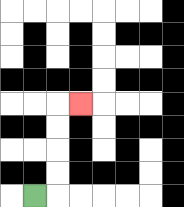{'start': '[1, 8]', 'end': '[3, 4]', 'path_directions': 'R,U,U,U,U,R', 'path_coordinates': '[[1, 8], [2, 8], [2, 7], [2, 6], [2, 5], [2, 4], [3, 4]]'}